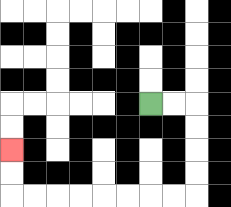{'start': '[6, 4]', 'end': '[0, 6]', 'path_directions': 'R,R,D,D,D,D,L,L,L,L,L,L,L,L,U,U', 'path_coordinates': '[[6, 4], [7, 4], [8, 4], [8, 5], [8, 6], [8, 7], [8, 8], [7, 8], [6, 8], [5, 8], [4, 8], [3, 8], [2, 8], [1, 8], [0, 8], [0, 7], [0, 6]]'}